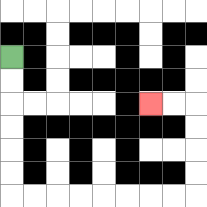{'start': '[0, 2]', 'end': '[6, 4]', 'path_directions': 'D,D,D,D,D,D,R,R,R,R,R,R,R,R,U,U,U,U,L,L', 'path_coordinates': '[[0, 2], [0, 3], [0, 4], [0, 5], [0, 6], [0, 7], [0, 8], [1, 8], [2, 8], [3, 8], [4, 8], [5, 8], [6, 8], [7, 8], [8, 8], [8, 7], [8, 6], [8, 5], [8, 4], [7, 4], [6, 4]]'}